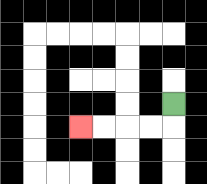{'start': '[7, 4]', 'end': '[3, 5]', 'path_directions': 'D,L,L,L,L', 'path_coordinates': '[[7, 4], [7, 5], [6, 5], [5, 5], [4, 5], [3, 5]]'}